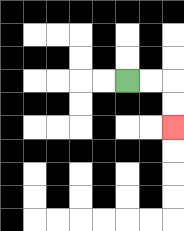{'start': '[5, 3]', 'end': '[7, 5]', 'path_directions': 'R,R,D,D', 'path_coordinates': '[[5, 3], [6, 3], [7, 3], [7, 4], [7, 5]]'}